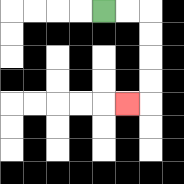{'start': '[4, 0]', 'end': '[5, 4]', 'path_directions': 'R,R,D,D,D,D,L', 'path_coordinates': '[[4, 0], [5, 0], [6, 0], [6, 1], [6, 2], [6, 3], [6, 4], [5, 4]]'}